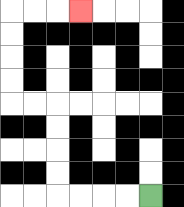{'start': '[6, 8]', 'end': '[3, 0]', 'path_directions': 'L,L,L,L,U,U,U,U,L,L,U,U,U,U,R,R,R', 'path_coordinates': '[[6, 8], [5, 8], [4, 8], [3, 8], [2, 8], [2, 7], [2, 6], [2, 5], [2, 4], [1, 4], [0, 4], [0, 3], [0, 2], [0, 1], [0, 0], [1, 0], [2, 0], [3, 0]]'}